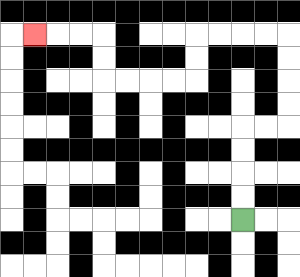{'start': '[10, 9]', 'end': '[1, 1]', 'path_directions': 'U,U,U,U,R,R,U,U,U,U,L,L,L,L,D,D,L,L,L,L,U,U,L,L,L', 'path_coordinates': '[[10, 9], [10, 8], [10, 7], [10, 6], [10, 5], [11, 5], [12, 5], [12, 4], [12, 3], [12, 2], [12, 1], [11, 1], [10, 1], [9, 1], [8, 1], [8, 2], [8, 3], [7, 3], [6, 3], [5, 3], [4, 3], [4, 2], [4, 1], [3, 1], [2, 1], [1, 1]]'}